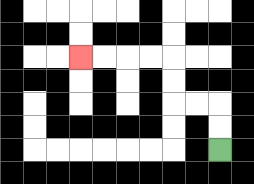{'start': '[9, 6]', 'end': '[3, 2]', 'path_directions': 'U,U,L,L,U,U,L,L,L,L', 'path_coordinates': '[[9, 6], [9, 5], [9, 4], [8, 4], [7, 4], [7, 3], [7, 2], [6, 2], [5, 2], [4, 2], [3, 2]]'}